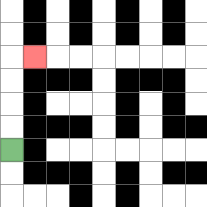{'start': '[0, 6]', 'end': '[1, 2]', 'path_directions': 'U,U,U,U,R', 'path_coordinates': '[[0, 6], [0, 5], [0, 4], [0, 3], [0, 2], [1, 2]]'}